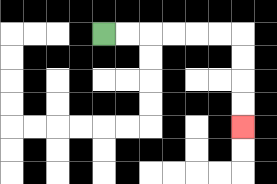{'start': '[4, 1]', 'end': '[10, 5]', 'path_directions': 'R,R,R,R,R,R,D,D,D,D', 'path_coordinates': '[[4, 1], [5, 1], [6, 1], [7, 1], [8, 1], [9, 1], [10, 1], [10, 2], [10, 3], [10, 4], [10, 5]]'}